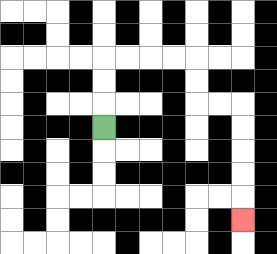{'start': '[4, 5]', 'end': '[10, 9]', 'path_directions': 'U,U,U,R,R,R,R,D,D,R,R,D,D,D,D,D', 'path_coordinates': '[[4, 5], [4, 4], [4, 3], [4, 2], [5, 2], [6, 2], [7, 2], [8, 2], [8, 3], [8, 4], [9, 4], [10, 4], [10, 5], [10, 6], [10, 7], [10, 8], [10, 9]]'}